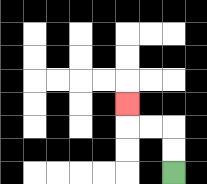{'start': '[7, 7]', 'end': '[5, 4]', 'path_directions': 'U,U,L,L,U', 'path_coordinates': '[[7, 7], [7, 6], [7, 5], [6, 5], [5, 5], [5, 4]]'}